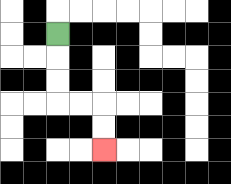{'start': '[2, 1]', 'end': '[4, 6]', 'path_directions': 'D,D,D,R,R,D,D', 'path_coordinates': '[[2, 1], [2, 2], [2, 3], [2, 4], [3, 4], [4, 4], [4, 5], [4, 6]]'}